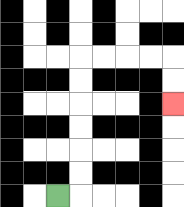{'start': '[2, 8]', 'end': '[7, 4]', 'path_directions': 'R,U,U,U,U,U,U,R,R,R,R,D,D', 'path_coordinates': '[[2, 8], [3, 8], [3, 7], [3, 6], [3, 5], [3, 4], [3, 3], [3, 2], [4, 2], [5, 2], [6, 2], [7, 2], [7, 3], [7, 4]]'}